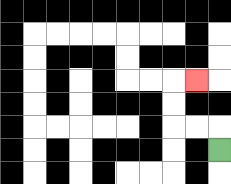{'start': '[9, 6]', 'end': '[8, 3]', 'path_directions': 'U,L,L,U,U,R', 'path_coordinates': '[[9, 6], [9, 5], [8, 5], [7, 5], [7, 4], [7, 3], [8, 3]]'}